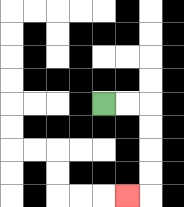{'start': '[4, 4]', 'end': '[5, 8]', 'path_directions': 'R,R,D,D,D,D,L', 'path_coordinates': '[[4, 4], [5, 4], [6, 4], [6, 5], [6, 6], [6, 7], [6, 8], [5, 8]]'}